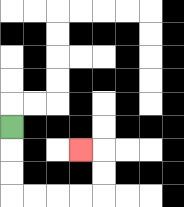{'start': '[0, 5]', 'end': '[3, 6]', 'path_directions': 'D,D,D,R,R,R,R,U,U,L', 'path_coordinates': '[[0, 5], [0, 6], [0, 7], [0, 8], [1, 8], [2, 8], [3, 8], [4, 8], [4, 7], [4, 6], [3, 6]]'}